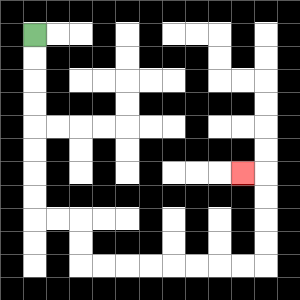{'start': '[1, 1]', 'end': '[10, 7]', 'path_directions': 'D,D,D,D,D,D,D,D,R,R,D,D,R,R,R,R,R,R,R,R,U,U,U,U,L', 'path_coordinates': '[[1, 1], [1, 2], [1, 3], [1, 4], [1, 5], [1, 6], [1, 7], [1, 8], [1, 9], [2, 9], [3, 9], [3, 10], [3, 11], [4, 11], [5, 11], [6, 11], [7, 11], [8, 11], [9, 11], [10, 11], [11, 11], [11, 10], [11, 9], [11, 8], [11, 7], [10, 7]]'}